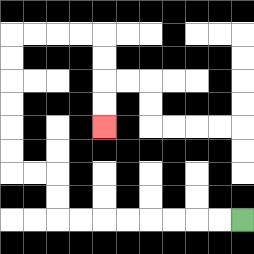{'start': '[10, 9]', 'end': '[4, 5]', 'path_directions': 'L,L,L,L,L,L,L,L,U,U,L,L,U,U,U,U,U,U,R,R,R,R,D,D,D,D', 'path_coordinates': '[[10, 9], [9, 9], [8, 9], [7, 9], [6, 9], [5, 9], [4, 9], [3, 9], [2, 9], [2, 8], [2, 7], [1, 7], [0, 7], [0, 6], [0, 5], [0, 4], [0, 3], [0, 2], [0, 1], [1, 1], [2, 1], [3, 1], [4, 1], [4, 2], [4, 3], [4, 4], [4, 5]]'}